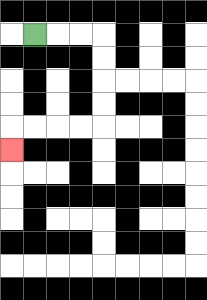{'start': '[1, 1]', 'end': '[0, 6]', 'path_directions': 'R,R,R,D,D,D,D,L,L,L,L,D', 'path_coordinates': '[[1, 1], [2, 1], [3, 1], [4, 1], [4, 2], [4, 3], [4, 4], [4, 5], [3, 5], [2, 5], [1, 5], [0, 5], [0, 6]]'}